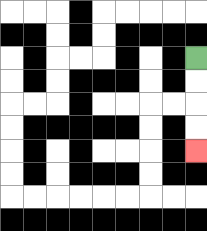{'start': '[8, 2]', 'end': '[8, 6]', 'path_directions': 'D,D,D,D', 'path_coordinates': '[[8, 2], [8, 3], [8, 4], [8, 5], [8, 6]]'}